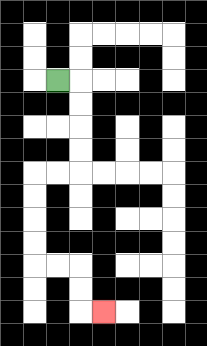{'start': '[2, 3]', 'end': '[4, 13]', 'path_directions': 'R,D,D,D,D,L,L,D,D,D,D,R,R,D,D,R', 'path_coordinates': '[[2, 3], [3, 3], [3, 4], [3, 5], [3, 6], [3, 7], [2, 7], [1, 7], [1, 8], [1, 9], [1, 10], [1, 11], [2, 11], [3, 11], [3, 12], [3, 13], [4, 13]]'}